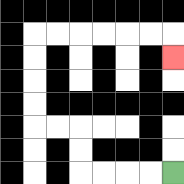{'start': '[7, 7]', 'end': '[7, 2]', 'path_directions': 'L,L,L,L,U,U,L,L,U,U,U,U,R,R,R,R,R,R,D', 'path_coordinates': '[[7, 7], [6, 7], [5, 7], [4, 7], [3, 7], [3, 6], [3, 5], [2, 5], [1, 5], [1, 4], [1, 3], [1, 2], [1, 1], [2, 1], [3, 1], [4, 1], [5, 1], [6, 1], [7, 1], [7, 2]]'}